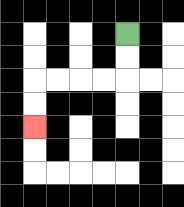{'start': '[5, 1]', 'end': '[1, 5]', 'path_directions': 'D,D,L,L,L,L,D,D', 'path_coordinates': '[[5, 1], [5, 2], [5, 3], [4, 3], [3, 3], [2, 3], [1, 3], [1, 4], [1, 5]]'}